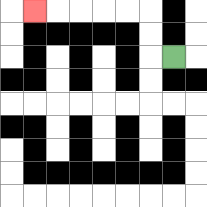{'start': '[7, 2]', 'end': '[1, 0]', 'path_directions': 'L,U,U,L,L,L,L,L', 'path_coordinates': '[[7, 2], [6, 2], [6, 1], [6, 0], [5, 0], [4, 0], [3, 0], [2, 0], [1, 0]]'}